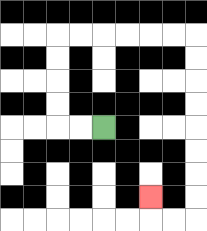{'start': '[4, 5]', 'end': '[6, 8]', 'path_directions': 'L,L,U,U,U,U,R,R,R,R,R,R,D,D,D,D,D,D,D,D,L,L,U', 'path_coordinates': '[[4, 5], [3, 5], [2, 5], [2, 4], [2, 3], [2, 2], [2, 1], [3, 1], [4, 1], [5, 1], [6, 1], [7, 1], [8, 1], [8, 2], [8, 3], [8, 4], [8, 5], [8, 6], [8, 7], [8, 8], [8, 9], [7, 9], [6, 9], [6, 8]]'}